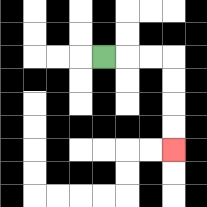{'start': '[4, 2]', 'end': '[7, 6]', 'path_directions': 'R,R,R,D,D,D,D', 'path_coordinates': '[[4, 2], [5, 2], [6, 2], [7, 2], [7, 3], [7, 4], [7, 5], [7, 6]]'}